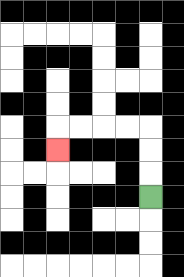{'start': '[6, 8]', 'end': '[2, 6]', 'path_directions': 'U,U,U,L,L,L,L,D', 'path_coordinates': '[[6, 8], [6, 7], [6, 6], [6, 5], [5, 5], [4, 5], [3, 5], [2, 5], [2, 6]]'}